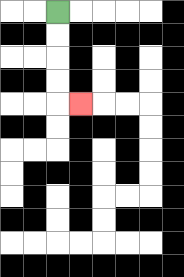{'start': '[2, 0]', 'end': '[3, 4]', 'path_directions': 'D,D,D,D,R', 'path_coordinates': '[[2, 0], [2, 1], [2, 2], [2, 3], [2, 4], [3, 4]]'}